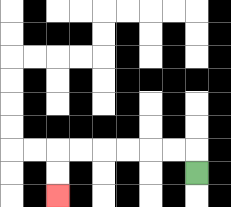{'start': '[8, 7]', 'end': '[2, 8]', 'path_directions': 'U,L,L,L,L,L,L,D,D', 'path_coordinates': '[[8, 7], [8, 6], [7, 6], [6, 6], [5, 6], [4, 6], [3, 6], [2, 6], [2, 7], [2, 8]]'}